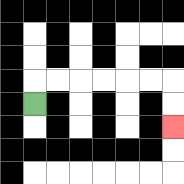{'start': '[1, 4]', 'end': '[7, 5]', 'path_directions': 'U,R,R,R,R,R,R,D,D', 'path_coordinates': '[[1, 4], [1, 3], [2, 3], [3, 3], [4, 3], [5, 3], [6, 3], [7, 3], [7, 4], [7, 5]]'}